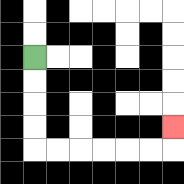{'start': '[1, 2]', 'end': '[7, 5]', 'path_directions': 'D,D,D,D,R,R,R,R,R,R,U', 'path_coordinates': '[[1, 2], [1, 3], [1, 4], [1, 5], [1, 6], [2, 6], [3, 6], [4, 6], [5, 6], [6, 6], [7, 6], [7, 5]]'}